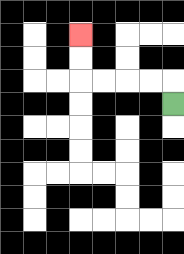{'start': '[7, 4]', 'end': '[3, 1]', 'path_directions': 'U,L,L,L,L,U,U', 'path_coordinates': '[[7, 4], [7, 3], [6, 3], [5, 3], [4, 3], [3, 3], [3, 2], [3, 1]]'}